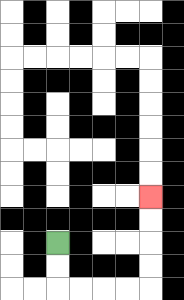{'start': '[2, 10]', 'end': '[6, 8]', 'path_directions': 'D,D,R,R,R,R,U,U,U,U', 'path_coordinates': '[[2, 10], [2, 11], [2, 12], [3, 12], [4, 12], [5, 12], [6, 12], [6, 11], [6, 10], [6, 9], [6, 8]]'}